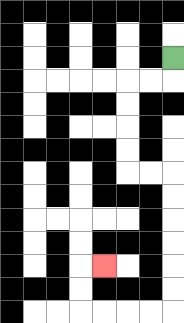{'start': '[7, 2]', 'end': '[4, 11]', 'path_directions': 'D,L,L,D,D,D,D,R,R,D,D,D,D,D,D,L,L,L,L,U,U,R', 'path_coordinates': '[[7, 2], [7, 3], [6, 3], [5, 3], [5, 4], [5, 5], [5, 6], [5, 7], [6, 7], [7, 7], [7, 8], [7, 9], [7, 10], [7, 11], [7, 12], [7, 13], [6, 13], [5, 13], [4, 13], [3, 13], [3, 12], [3, 11], [4, 11]]'}